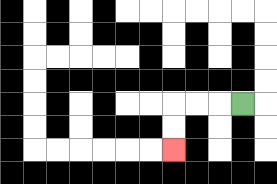{'start': '[10, 4]', 'end': '[7, 6]', 'path_directions': 'L,L,L,D,D', 'path_coordinates': '[[10, 4], [9, 4], [8, 4], [7, 4], [7, 5], [7, 6]]'}